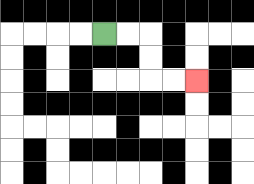{'start': '[4, 1]', 'end': '[8, 3]', 'path_directions': 'R,R,D,D,R,R', 'path_coordinates': '[[4, 1], [5, 1], [6, 1], [6, 2], [6, 3], [7, 3], [8, 3]]'}